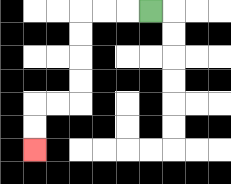{'start': '[6, 0]', 'end': '[1, 6]', 'path_directions': 'L,L,L,D,D,D,D,L,L,D,D', 'path_coordinates': '[[6, 0], [5, 0], [4, 0], [3, 0], [3, 1], [3, 2], [3, 3], [3, 4], [2, 4], [1, 4], [1, 5], [1, 6]]'}